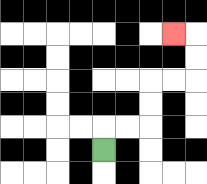{'start': '[4, 6]', 'end': '[7, 1]', 'path_directions': 'U,R,R,U,U,R,R,U,U,L', 'path_coordinates': '[[4, 6], [4, 5], [5, 5], [6, 5], [6, 4], [6, 3], [7, 3], [8, 3], [8, 2], [8, 1], [7, 1]]'}